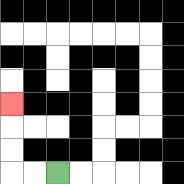{'start': '[2, 7]', 'end': '[0, 4]', 'path_directions': 'L,L,U,U,U', 'path_coordinates': '[[2, 7], [1, 7], [0, 7], [0, 6], [0, 5], [0, 4]]'}